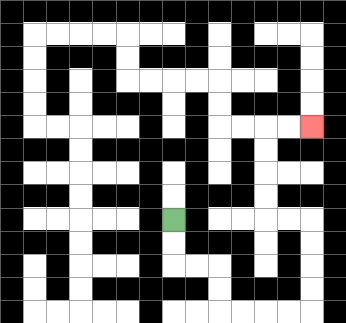{'start': '[7, 9]', 'end': '[13, 5]', 'path_directions': 'D,D,R,R,D,D,R,R,R,R,U,U,U,U,L,L,U,U,U,U,R,R', 'path_coordinates': '[[7, 9], [7, 10], [7, 11], [8, 11], [9, 11], [9, 12], [9, 13], [10, 13], [11, 13], [12, 13], [13, 13], [13, 12], [13, 11], [13, 10], [13, 9], [12, 9], [11, 9], [11, 8], [11, 7], [11, 6], [11, 5], [12, 5], [13, 5]]'}